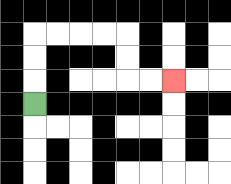{'start': '[1, 4]', 'end': '[7, 3]', 'path_directions': 'U,U,U,R,R,R,R,D,D,R,R', 'path_coordinates': '[[1, 4], [1, 3], [1, 2], [1, 1], [2, 1], [3, 1], [4, 1], [5, 1], [5, 2], [5, 3], [6, 3], [7, 3]]'}